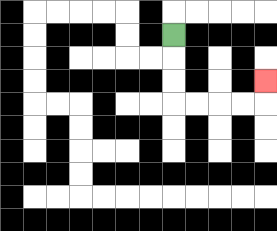{'start': '[7, 1]', 'end': '[11, 3]', 'path_directions': 'D,D,D,R,R,R,R,U', 'path_coordinates': '[[7, 1], [7, 2], [7, 3], [7, 4], [8, 4], [9, 4], [10, 4], [11, 4], [11, 3]]'}